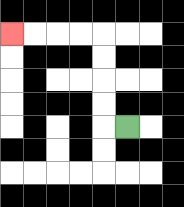{'start': '[5, 5]', 'end': '[0, 1]', 'path_directions': 'L,U,U,U,U,L,L,L,L', 'path_coordinates': '[[5, 5], [4, 5], [4, 4], [4, 3], [4, 2], [4, 1], [3, 1], [2, 1], [1, 1], [0, 1]]'}